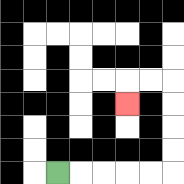{'start': '[2, 7]', 'end': '[5, 4]', 'path_directions': 'R,R,R,R,R,U,U,U,U,L,L,D', 'path_coordinates': '[[2, 7], [3, 7], [4, 7], [5, 7], [6, 7], [7, 7], [7, 6], [7, 5], [7, 4], [7, 3], [6, 3], [5, 3], [5, 4]]'}